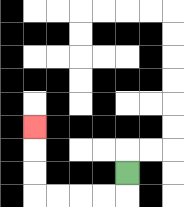{'start': '[5, 7]', 'end': '[1, 5]', 'path_directions': 'D,L,L,L,L,U,U,U', 'path_coordinates': '[[5, 7], [5, 8], [4, 8], [3, 8], [2, 8], [1, 8], [1, 7], [1, 6], [1, 5]]'}